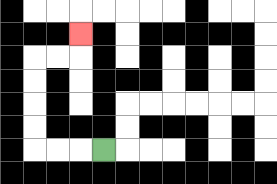{'start': '[4, 6]', 'end': '[3, 1]', 'path_directions': 'L,L,L,U,U,U,U,R,R,U', 'path_coordinates': '[[4, 6], [3, 6], [2, 6], [1, 6], [1, 5], [1, 4], [1, 3], [1, 2], [2, 2], [3, 2], [3, 1]]'}